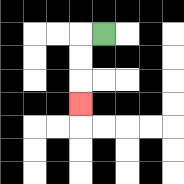{'start': '[4, 1]', 'end': '[3, 4]', 'path_directions': 'L,D,D,D', 'path_coordinates': '[[4, 1], [3, 1], [3, 2], [3, 3], [3, 4]]'}